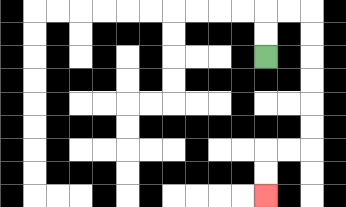{'start': '[11, 2]', 'end': '[11, 8]', 'path_directions': 'U,U,R,R,D,D,D,D,D,D,L,L,D,D', 'path_coordinates': '[[11, 2], [11, 1], [11, 0], [12, 0], [13, 0], [13, 1], [13, 2], [13, 3], [13, 4], [13, 5], [13, 6], [12, 6], [11, 6], [11, 7], [11, 8]]'}